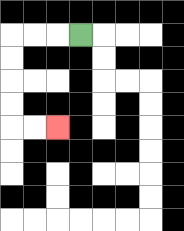{'start': '[3, 1]', 'end': '[2, 5]', 'path_directions': 'L,L,L,D,D,D,D,R,R', 'path_coordinates': '[[3, 1], [2, 1], [1, 1], [0, 1], [0, 2], [0, 3], [0, 4], [0, 5], [1, 5], [2, 5]]'}